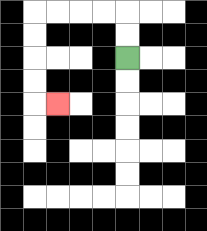{'start': '[5, 2]', 'end': '[2, 4]', 'path_directions': 'U,U,L,L,L,L,D,D,D,D,R', 'path_coordinates': '[[5, 2], [5, 1], [5, 0], [4, 0], [3, 0], [2, 0], [1, 0], [1, 1], [1, 2], [1, 3], [1, 4], [2, 4]]'}